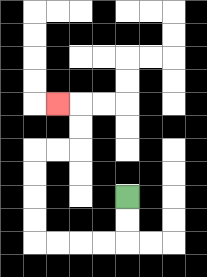{'start': '[5, 8]', 'end': '[2, 4]', 'path_directions': 'D,D,L,L,L,L,U,U,U,U,R,R,U,U,L', 'path_coordinates': '[[5, 8], [5, 9], [5, 10], [4, 10], [3, 10], [2, 10], [1, 10], [1, 9], [1, 8], [1, 7], [1, 6], [2, 6], [3, 6], [3, 5], [3, 4], [2, 4]]'}